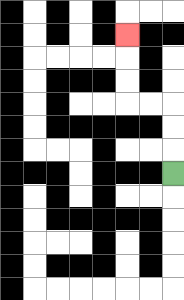{'start': '[7, 7]', 'end': '[5, 1]', 'path_directions': 'U,U,U,L,L,U,U,U', 'path_coordinates': '[[7, 7], [7, 6], [7, 5], [7, 4], [6, 4], [5, 4], [5, 3], [5, 2], [5, 1]]'}